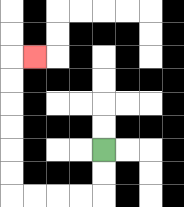{'start': '[4, 6]', 'end': '[1, 2]', 'path_directions': 'D,D,L,L,L,L,U,U,U,U,U,U,R', 'path_coordinates': '[[4, 6], [4, 7], [4, 8], [3, 8], [2, 8], [1, 8], [0, 8], [0, 7], [0, 6], [0, 5], [0, 4], [0, 3], [0, 2], [1, 2]]'}